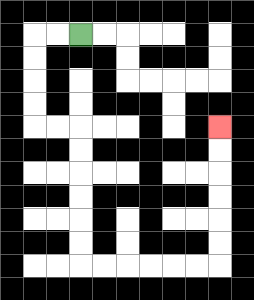{'start': '[3, 1]', 'end': '[9, 5]', 'path_directions': 'L,L,D,D,D,D,R,R,D,D,D,D,D,D,R,R,R,R,R,R,U,U,U,U,U,U', 'path_coordinates': '[[3, 1], [2, 1], [1, 1], [1, 2], [1, 3], [1, 4], [1, 5], [2, 5], [3, 5], [3, 6], [3, 7], [3, 8], [3, 9], [3, 10], [3, 11], [4, 11], [5, 11], [6, 11], [7, 11], [8, 11], [9, 11], [9, 10], [9, 9], [9, 8], [9, 7], [9, 6], [9, 5]]'}